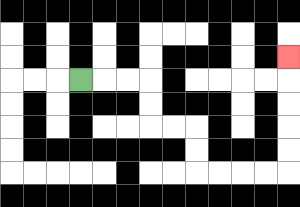{'start': '[3, 3]', 'end': '[12, 2]', 'path_directions': 'R,R,R,D,D,R,R,D,D,R,R,R,R,U,U,U,U,U', 'path_coordinates': '[[3, 3], [4, 3], [5, 3], [6, 3], [6, 4], [6, 5], [7, 5], [8, 5], [8, 6], [8, 7], [9, 7], [10, 7], [11, 7], [12, 7], [12, 6], [12, 5], [12, 4], [12, 3], [12, 2]]'}